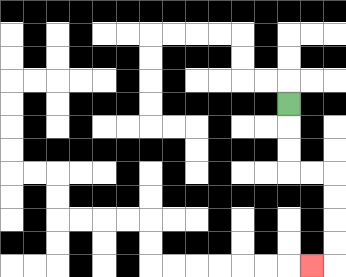{'start': '[12, 4]', 'end': '[13, 11]', 'path_directions': 'D,D,D,R,R,D,D,D,D,L', 'path_coordinates': '[[12, 4], [12, 5], [12, 6], [12, 7], [13, 7], [14, 7], [14, 8], [14, 9], [14, 10], [14, 11], [13, 11]]'}